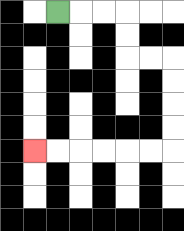{'start': '[2, 0]', 'end': '[1, 6]', 'path_directions': 'R,R,R,D,D,R,R,D,D,D,D,L,L,L,L,L,L', 'path_coordinates': '[[2, 0], [3, 0], [4, 0], [5, 0], [5, 1], [5, 2], [6, 2], [7, 2], [7, 3], [7, 4], [7, 5], [7, 6], [6, 6], [5, 6], [4, 6], [3, 6], [2, 6], [1, 6]]'}